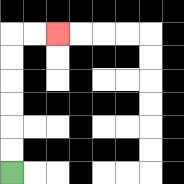{'start': '[0, 7]', 'end': '[2, 1]', 'path_directions': 'U,U,U,U,U,U,R,R', 'path_coordinates': '[[0, 7], [0, 6], [0, 5], [0, 4], [0, 3], [0, 2], [0, 1], [1, 1], [2, 1]]'}